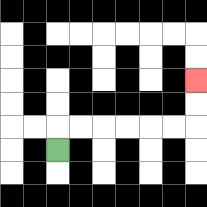{'start': '[2, 6]', 'end': '[8, 3]', 'path_directions': 'U,R,R,R,R,R,R,U,U', 'path_coordinates': '[[2, 6], [2, 5], [3, 5], [4, 5], [5, 5], [6, 5], [7, 5], [8, 5], [8, 4], [8, 3]]'}